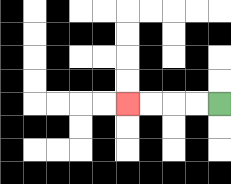{'start': '[9, 4]', 'end': '[5, 4]', 'path_directions': 'L,L,L,L', 'path_coordinates': '[[9, 4], [8, 4], [7, 4], [6, 4], [5, 4]]'}